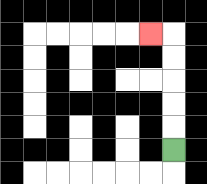{'start': '[7, 6]', 'end': '[6, 1]', 'path_directions': 'U,U,U,U,U,L', 'path_coordinates': '[[7, 6], [7, 5], [7, 4], [7, 3], [7, 2], [7, 1], [6, 1]]'}